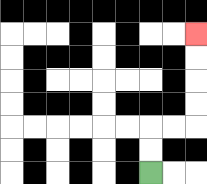{'start': '[6, 7]', 'end': '[8, 1]', 'path_directions': 'U,U,R,R,U,U,U,U', 'path_coordinates': '[[6, 7], [6, 6], [6, 5], [7, 5], [8, 5], [8, 4], [8, 3], [8, 2], [8, 1]]'}